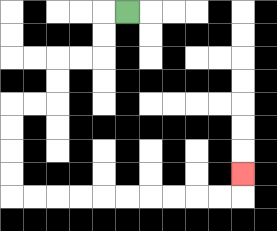{'start': '[5, 0]', 'end': '[10, 7]', 'path_directions': 'L,D,D,L,L,D,D,L,L,D,D,D,D,R,R,R,R,R,R,R,R,R,R,U', 'path_coordinates': '[[5, 0], [4, 0], [4, 1], [4, 2], [3, 2], [2, 2], [2, 3], [2, 4], [1, 4], [0, 4], [0, 5], [0, 6], [0, 7], [0, 8], [1, 8], [2, 8], [3, 8], [4, 8], [5, 8], [6, 8], [7, 8], [8, 8], [9, 8], [10, 8], [10, 7]]'}